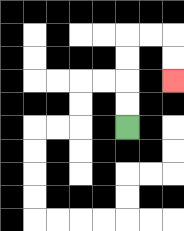{'start': '[5, 5]', 'end': '[7, 3]', 'path_directions': 'U,U,U,U,R,R,D,D', 'path_coordinates': '[[5, 5], [5, 4], [5, 3], [5, 2], [5, 1], [6, 1], [7, 1], [7, 2], [7, 3]]'}